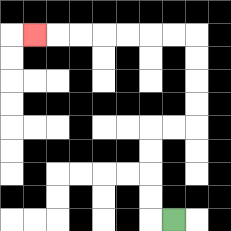{'start': '[7, 9]', 'end': '[1, 1]', 'path_directions': 'L,U,U,U,U,R,R,U,U,U,U,L,L,L,L,L,L,L', 'path_coordinates': '[[7, 9], [6, 9], [6, 8], [6, 7], [6, 6], [6, 5], [7, 5], [8, 5], [8, 4], [8, 3], [8, 2], [8, 1], [7, 1], [6, 1], [5, 1], [4, 1], [3, 1], [2, 1], [1, 1]]'}